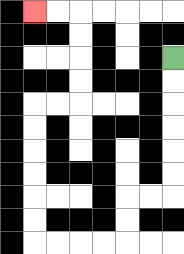{'start': '[7, 2]', 'end': '[1, 0]', 'path_directions': 'D,D,D,D,D,D,L,L,D,D,L,L,L,L,U,U,U,U,U,U,R,R,U,U,U,U,L,L', 'path_coordinates': '[[7, 2], [7, 3], [7, 4], [7, 5], [7, 6], [7, 7], [7, 8], [6, 8], [5, 8], [5, 9], [5, 10], [4, 10], [3, 10], [2, 10], [1, 10], [1, 9], [1, 8], [1, 7], [1, 6], [1, 5], [1, 4], [2, 4], [3, 4], [3, 3], [3, 2], [3, 1], [3, 0], [2, 0], [1, 0]]'}